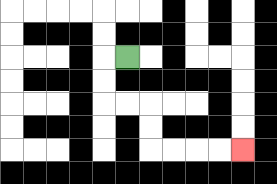{'start': '[5, 2]', 'end': '[10, 6]', 'path_directions': 'L,D,D,R,R,D,D,R,R,R,R', 'path_coordinates': '[[5, 2], [4, 2], [4, 3], [4, 4], [5, 4], [6, 4], [6, 5], [6, 6], [7, 6], [8, 6], [9, 6], [10, 6]]'}